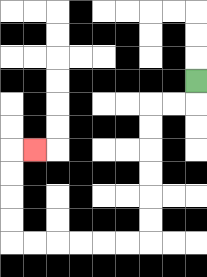{'start': '[8, 3]', 'end': '[1, 6]', 'path_directions': 'D,L,L,D,D,D,D,D,D,L,L,L,L,L,L,U,U,U,U,R', 'path_coordinates': '[[8, 3], [8, 4], [7, 4], [6, 4], [6, 5], [6, 6], [6, 7], [6, 8], [6, 9], [6, 10], [5, 10], [4, 10], [3, 10], [2, 10], [1, 10], [0, 10], [0, 9], [0, 8], [0, 7], [0, 6], [1, 6]]'}